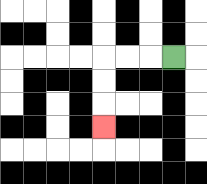{'start': '[7, 2]', 'end': '[4, 5]', 'path_directions': 'L,L,L,D,D,D', 'path_coordinates': '[[7, 2], [6, 2], [5, 2], [4, 2], [4, 3], [4, 4], [4, 5]]'}